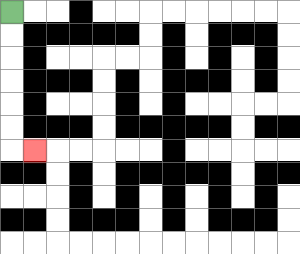{'start': '[0, 0]', 'end': '[1, 6]', 'path_directions': 'D,D,D,D,D,D,R', 'path_coordinates': '[[0, 0], [0, 1], [0, 2], [0, 3], [0, 4], [0, 5], [0, 6], [1, 6]]'}